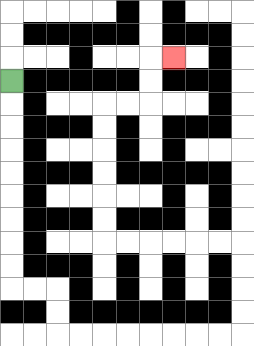{'start': '[0, 3]', 'end': '[7, 2]', 'path_directions': 'D,D,D,D,D,D,D,D,D,R,R,D,D,R,R,R,R,R,R,R,R,U,U,U,U,L,L,L,L,L,L,U,U,U,U,U,U,R,R,U,U,R', 'path_coordinates': '[[0, 3], [0, 4], [0, 5], [0, 6], [0, 7], [0, 8], [0, 9], [0, 10], [0, 11], [0, 12], [1, 12], [2, 12], [2, 13], [2, 14], [3, 14], [4, 14], [5, 14], [6, 14], [7, 14], [8, 14], [9, 14], [10, 14], [10, 13], [10, 12], [10, 11], [10, 10], [9, 10], [8, 10], [7, 10], [6, 10], [5, 10], [4, 10], [4, 9], [4, 8], [4, 7], [4, 6], [4, 5], [4, 4], [5, 4], [6, 4], [6, 3], [6, 2], [7, 2]]'}